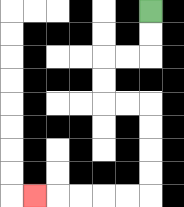{'start': '[6, 0]', 'end': '[1, 8]', 'path_directions': 'D,D,L,L,D,D,R,R,D,D,D,D,L,L,L,L,L', 'path_coordinates': '[[6, 0], [6, 1], [6, 2], [5, 2], [4, 2], [4, 3], [4, 4], [5, 4], [6, 4], [6, 5], [6, 6], [6, 7], [6, 8], [5, 8], [4, 8], [3, 8], [2, 8], [1, 8]]'}